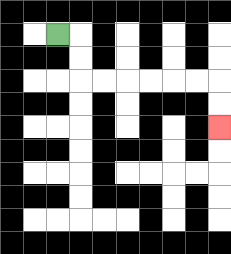{'start': '[2, 1]', 'end': '[9, 5]', 'path_directions': 'R,D,D,R,R,R,R,R,R,D,D', 'path_coordinates': '[[2, 1], [3, 1], [3, 2], [3, 3], [4, 3], [5, 3], [6, 3], [7, 3], [8, 3], [9, 3], [9, 4], [9, 5]]'}